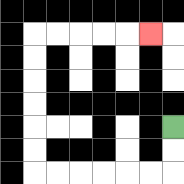{'start': '[7, 5]', 'end': '[6, 1]', 'path_directions': 'D,D,L,L,L,L,L,L,U,U,U,U,U,U,R,R,R,R,R', 'path_coordinates': '[[7, 5], [7, 6], [7, 7], [6, 7], [5, 7], [4, 7], [3, 7], [2, 7], [1, 7], [1, 6], [1, 5], [1, 4], [1, 3], [1, 2], [1, 1], [2, 1], [3, 1], [4, 1], [5, 1], [6, 1]]'}